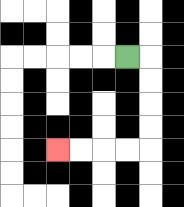{'start': '[5, 2]', 'end': '[2, 6]', 'path_directions': 'R,D,D,D,D,L,L,L,L', 'path_coordinates': '[[5, 2], [6, 2], [6, 3], [6, 4], [6, 5], [6, 6], [5, 6], [4, 6], [3, 6], [2, 6]]'}